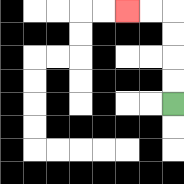{'start': '[7, 4]', 'end': '[5, 0]', 'path_directions': 'U,U,U,U,L,L', 'path_coordinates': '[[7, 4], [7, 3], [7, 2], [7, 1], [7, 0], [6, 0], [5, 0]]'}